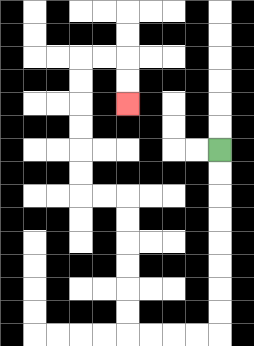{'start': '[9, 6]', 'end': '[5, 4]', 'path_directions': 'D,D,D,D,D,D,D,D,L,L,L,L,U,U,U,U,U,U,L,L,U,U,U,U,U,U,R,R,D,D', 'path_coordinates': '[[9, 6], [9, 7], [9, 8], [9, 9], [9, 10], [9, 11], [9, 12], [9, 13], [9, 14], [8, 14], [7, 14], [6, 14], [5, 14], [5, 13], [5, 12], [5, 11], [5, 10], [5, 9], [5, 8], [4, 8], [3, 8], [3, 7], [3, 6], [3, 5], [3, 4], [3, 3], [3, 2], [4, 2], [5, 2], [5, 3], [5, 4]]'}